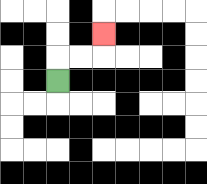{'start': '[2, 3]', 'end': '[4, 1]', 'path_directions': 'U,R,R,U', 'path_coordinates': '[[2, 3], [2, 2], [3, 2], [4, 2], [4, 1]]'}